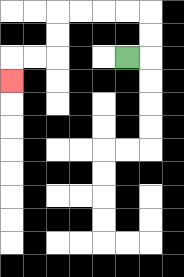{'start': '[5, 2]', 'end': '[0, 3]', 'path_directions': 'R,U,U,L,L,L,L,D,D,L,L,D', 'path_coordinates': '[[5, 2], [6, 2], [6, 1], [6, 0], [5, 0], [4, 0], [3, 0], [2, 0], [2, 1], [2, 2], [1, 2], [0, 2], [0, 3]]'}